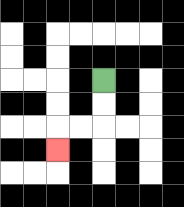{'start': '[4, 3]', 'end': '[2, 6]', 'path_directions': 'D,D,L,L,D', 'path_coordinates': '[[4, 3], [4, 4], [4, 5], [3, 5], [2, 5], [2, 6]]'}